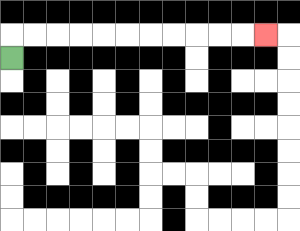{'start': '[0, 2]', 'end': '[11, 1]', 'path_directions': 'U,R,R,R,R,R,R,R,R,R,R,R', 'path_coordinates': '[[0, 2], [0, 1], [1, 1], [2, 1], [3, 1], [4, 1], [5, 1], [6, 1], [7, 1], [8, 1], [9, 1], [10, 1], [11, 1]]'}